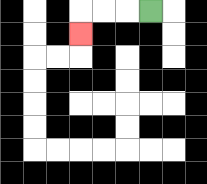{'start': '[6, 0]', 'end': '[3, 1]', 'path_directions': 'L,L,L,D', 'path_coordinates': '[[6, 0], [5, 0], [4, 0], [3, 0], [3, 1]]'}